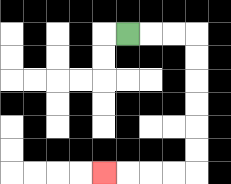{'start': '[5, 1]', 'end': '[4, 7]', 'path_directions': 'R,R,R,D,D,D,D,D,D,L,L,L,L', 'path_coordinates': '[[5, 1], [6, 1], [7, 1], [8, 1], [8, 2], [8, 3], [8, 4], [8, 5], [8, 6], [8, 7], [7, 7], [6, 7], [5, 7], [4, 7]]'}